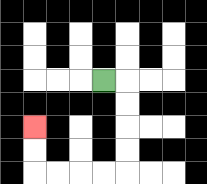{'start': '[4, 3]', 'end': '[1, 5]', 'path_directions': 'R,D,D,D,D,L,L,L,L,U,U', 'path_coordinates': '[[4, 3], [5, 3], [5, 4], [5, 5], [5, 6], [5, 7], [4, 7], [3, 7], [2, 7], [1, 7], [1, 6], [1, 5]]'}